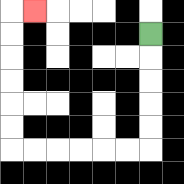{'start': '[6, 1]', 'end': '[1, 0]', 'path_directions': 'D,D,D,D,D,L,L,L,L,L,L,U,U,U,U,U,U,R', 'path_coordinates': '[[6, 1], [6, 2], [6, 3], [6, 4], [6, 5], [6, 6], [5, 6], [4, 6], [3, 6], [2, 6], [1, 6], [0, 6], [0, 5], [0, 4], [0, 3], [0, 2], [0, 1], [0, 0], [1, 0]]'}